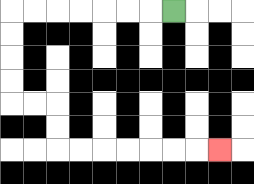{'start': '[7, 0]', 'end': '[9, 6]', 'path_directions': 'L,L,L,L,L,L,L,D,D,D,D,R,R,D,D,R,R,R,R,R,R,R', 'path_coordinates': '[[7, 0], [6, 0], [5, 0], [4, 0], [3, 0], [2, 0], [1, 0], [0, 0], [0, 1], [0, 2], [0, 3], [0, 4], [1, 4], [2, 4], [2, 5], [2, 6], [3, 6], [4, 6], [5, 6], [6, 6], [7, 6], [8, 6], [9, 6]]'}